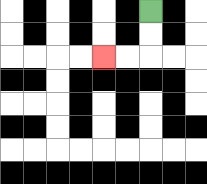{'start': '[6, 0]', 'end': '[4, 2]', 'path_directions': 'D,D,L,L', 'path_coordinates': '[[6, 0], [6, 1], [6, 2], [5, 2], [4, 2]]'}